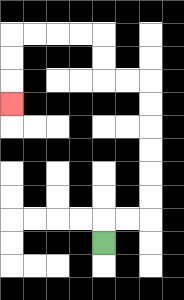{'start': '[4, 10]', 'end': '[0, 4]', 'path_directions': 'U,R,R,U,U,U,U,U,U,L,L,U,U,L,L,L,L,D,D,D', 'path_coordinates': '[[4, 10], [4, 9], [5, 9], [6, 9], [6, 8], [6, 7], [6, 6], [6, 5], [6, 4], [6, 3], [5, 3], [4, 3], [4, 2], [4, 1], [3, 1], [2, 1], [1, 1], [0, 1], [0, 2], [0, 3], [0, 4]]'}